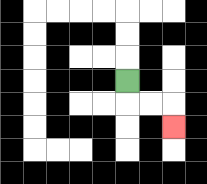{'start': '[5, 3]', 'end': '[7, 5]', 'path_directions': 'D,R,R,D', 'path_coordinates': '[[5, 3], [5, 4], [6, 4], [7, 4], [7, 5]]'}